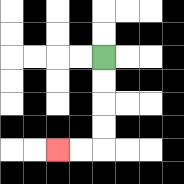{'start': '[4, 2]', 'end': '[2, 6]', 'path_directions': 'D,D,D,D,L,L', 'path_coordinates': '[[4, 2], [4, 3], [4, 4], [4, 5], [4, 6], [3, 6], [2, 6]]'}